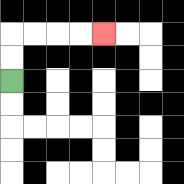{'start': '[0, 3]', 'end': '[4, 1]', 'path_directions': 'U,U,R,R,R,R', 'path_coordinates': '[[0, 3], [0, 2], [0, 1], [1, 1], [2, 1], [3, 1], [4, 1]]'}